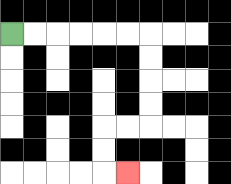{'start': '[0, 1]', 'end': '[5, 7]', 'path_directions': 'R,R,R,R,R,R,D,D,D,D,L,L,D,D,R', 'path_coordinates': '[[0, 1], [1, 1], [2, 1], [3, 1], [4, 1], [5, 1], [6, 1], [6, 2], [6, 3], [6, 4], [6, 5], [5, 5], [4, 5], [4, 6], [4, 7], [5, 7]]'}